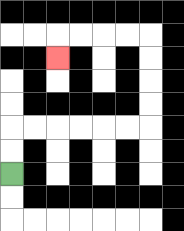{'start': '[0, 7]', 'end': '[2, 2]', 'path_directions': 'U,U,R,R,R,R,R,R,U,U,U,U,L,L,L,L,D', 'path_coordinates': '[[0, 7], [0, 6], [0, 5], [1, 5], [2, 5], [3, 5], [4, 5], [5, 5], [6, 5], [6, 4], [6, 3], [6, 2], [6, 1], [5, 1], [4, 1], [3, 1], [2, 1], [2, 2]]'}